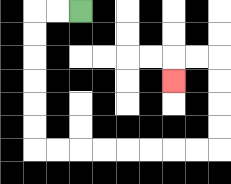{'start': '[3, 0]', 'end': '[7, 3]', 'path_directions': 'L,L,D,D,D,D,D,D,R,R,R,R,R,R,R,R,U,U,U,U,L,L,D', 'path_coordinates': '[[3, 0], [2, 0], [1, 0], [1, 1], [1, 2], [1, 3], [1, 4], [1, 5], [1, 6], [2, 6], [3, 6], [4, 6], [5, 6], [6, 6], [7, 6], [8, 6], [9, 6], [9, 5], [9, 4], [9, 3], [9, 2], [8, 2], [7, 2], [7, 3]]'}